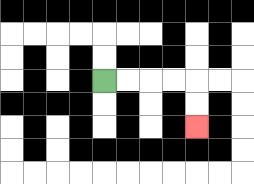{'start': '[4, 3]', 'end': '[8, 5]', 'path_directions': 'R,R,R,R,D,D', 'path_coordinates': '[[4, 3], [5, 3], [6, 3], [7, 3], [8, 3], [8, 4], [8, 5]]'}